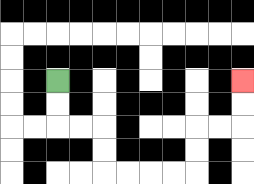{'start': '[2, 3]', 'end': '[10, 3]', 'path_directions': 'D,D,R,R,D,D,R,R,R,R,U,U,R,R,U,U', 'path_coordinates': '[[2, 3], [2, 4], [2, 5], [3, 5], [4, 5], [4, 6], [4, 7], [5, 7], [6, 7], [7, 7], [8, 7], [8, 6], [8, 5], [9, 5], [10, 5], [10, 4], [10, 3]]'}